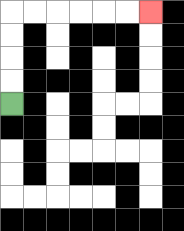{'start': '[0, 4]', 'end': '[6, 0]', 'path_directions': 'U,U,U,U,R,R,R,R,R,R', 'path_coordinates': '[[0, 4], [0, 3], [0, 2], [0, 1], [0, 0], [1, 0], [2, 0], [3, 0], [4, 0], [5, 0], [6, 0]]'}